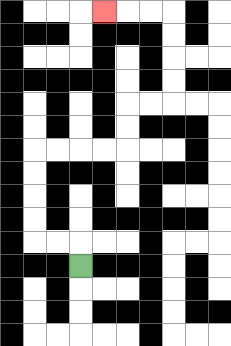{'start': '[3, 11]', 'end': '[4, 0]', 'path_directions': 'U,L,L,U,U,U,U,R,R,R,R,U,U,R,R,U,U,U,U,L,L,L', 'path_coordinates': '[[3, 11], [3, 10], [2, 10], [1, 10], [1, 9], [1, 8], [1, 7], [1, 6], [2, 6], [3, 6], [4, 6], [5, 6], [5, 5], [5, 4], [6, 4], [7, 4], [7, 3], [7, 2], [7, 1], [7, 0], [6, 0], [5, 0], [4, 0]]'}